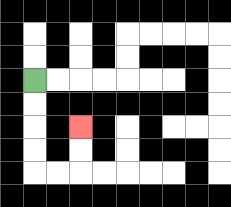{'start': '[1, 3]', 'end': '[3, 5]', 'path_directions': 'D,D,D,D,R,R,U,U', 'path_coordinates': '[[1, 3], [1, 4], [1, 5], [1, 6], [1, 7], [2, 7], [3, 7], [3, 6], [3, 5]]'}